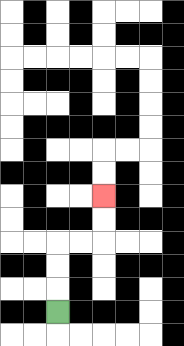{'start': '[2, 13]', 'end': '[4, 8]', 'path_directions': 'U,U,U,R,R,U,U', 'path_coordinates': '[[2, 13], [2, 12], [2, 11], [2, 10], [3, 10], [4, 10], [4, 9], [4, 8]]'}